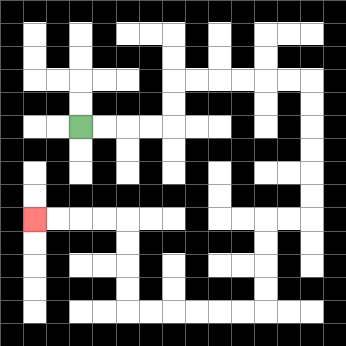{'start': '[3, 5]', 'end': '[1, 9]', 'path_directions': 'R,R,R,R,U,U,R,R,R,R,R,R,D,D,D,D,D,D,L,L,D,D,D,D,L,L,L,L,L,L,U,U,U,U,L,L,L,L', 'path_coordinates': '[[3, 5], [4, 5], [5, 5], [6, 5], [7, 5], [7, 4], [7, 3], [8, 3], [9, 3], [10, 3], [11, 3], [12, 3], [13, 3], [13, 4], [13, 5], [13, 6], [13, 7], [13, 8], [13, 9], [12, 9], [11, 9], [11, 10], [11, 11], [11, 12], [11, 13], [10, 13], [9, 13], [8, 13], [7, 13], [6, 13], [5, 13], [5, 12], [5, 11], [5, 10], [5, 9], [4, 9], [3, 9], [2, 9], [1, 9]]'}